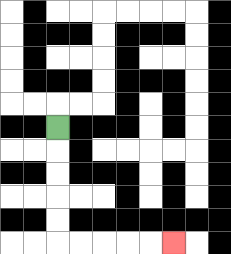{'start': '[2, 5]', 'end': '[7, 10]', 'path_directions': 'D,D,D,D,D,R,R,R,R,R', 'path_coordinates': '[[2, 5], [2, 6], [2, 7], [2, 8], [2, 9], [2, 10], [3, 10], [4, 10], [5, 10], [6, 10], [7, 10]]'}